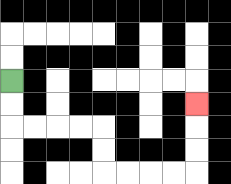{'start': '[0, 3]', 'end': '[8, 4]', 'path_directions': 'D,D,R,R,R,R,D,D,R,R,R,R,U,U,U', 'path_coordinates': '[[0, 3], [0, 4], [0, 5], [1, 5], [2, 5], [3, 5], [4, 5], [4, 6], [4, 7], [5, 7], [6, 7], [7, 7], [8, 7], [8, 6], [8, 5], [8, 4]]'}